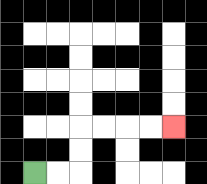{'start': '[1, 7]', 'end': '[7, 5]', 'path_directions': 'R,R,U,U,R,R,R,R', 'path_coordinates': '[[1, 7], [2, 7], [3, 7], [3, 6], [3, 5], [4, 5], [5, 5], [6, 5], [7, 5]]'}